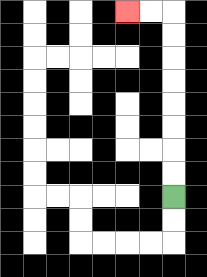{'start': '[7, 8]', 'end': '[5, 0]', 'path_directions': 'U,U,U,U,U,U,U,U,L,L', 'path_coordinates': '[[7, 8], [7, 7], [7, 6], [7, 5], [7, 4], [7, 3], [7, 2], [7, 1], [7, 0], [6, 0], [5, 0]]'}